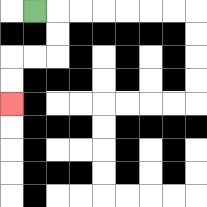{'start': '[1, 0]', 'end': '[0, 4]', 'path_directions': 'R,D,D,L,L,D,D', 'path_coordinates': '[[1, 0], [2, 0], [2, 1], [2, 2], [1, 2], [0, 2], [0, 3], [0, 4]]'}